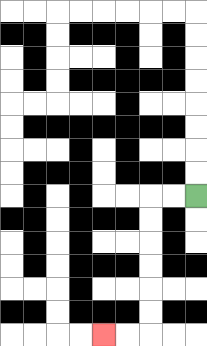{'start': '[8, 8]', 'end': '[4, 14]', 'path_directions': 'L,L,D,D,D,D,D,D,L,L', 'path_coordinates': '[[8, 8], [7, 8], [6, 8], [6, 9], [6, 10], [6, 11], [6, 12], [6, 13], [6, 14], [5, 14], [4, 14]]'}